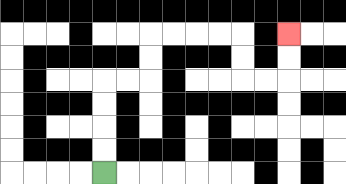{'start': '[4, 7]', 'end': '[12, 1]', 'path_directions': 'U,U,U,U,R,R,U,U,R,R,R,R,D,D,R,R,U,U', 'path_coordinates': '[[4, 7], [4, 6], [4, 5], [4, 4], [4, 3], [5, 3], [6, 3], [6, 2], [6, 1], [7, 1], [8, 1], [9, 1], [10, 1], [10, 2], [10, 3], [11, 3], [12, 3], [12, 2], [12, 1]]'}